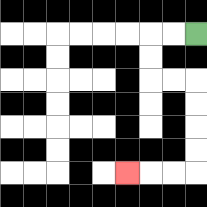{'start': '[8, 1]', 'end': '[5, 7]', 'path_directions': 'L,L,D,D,R,R,D,D,D,D,L,L,L', 'path_coordinates': '[[8, 1], [7, 1], [6, 1], [6, 2], [6, 3], [7, 3], [8, 3], [8, 4], [8, 5], [8, 6], [8, 7], [7, 7], [6, 7], [5, 7]]'}